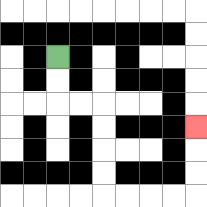{'start': '[2, 2]', 'end': '[8, 5]', 'path_directions': 'D,D,R,R,D,D,D,D,R,R,R,R,U,U,U', 'path_coordinates': '[[2, 2], [2, 3], [2, 4], [3, 4], [4, 4], [4, 5], [4, 6], [4, 7], [4, 8], [5, 8], [6, 8], [7, 8], [8, 8], [8, 7], [8, 6], [8, 5]]'}